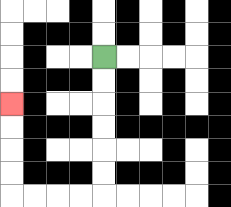{'start': '[4, 2]', 'end': '[0, 4]', 'path_directions': 'D,D,D,D,D,D,L,L,L,L,U,U,U,U', 'path_coordinates': '[[4, 2], [4, 3], [4, 4], [4, 5], [4, 6], [4, 7], [4, 8], [3, 8], [2, 8], [1, 8], [0, 8], [0, 7], [0, 6], [0, 5], [0, 4]]'}